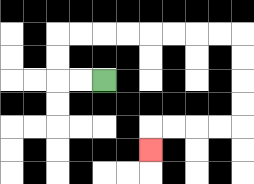{'start': '[4, 3]', 'end': '[6, 6]', 'path_directions': 'L,L,U,U,R,R,R,R,R,R,R,R,D,D,D,D,L,L,L,L,D', 'path_coordinates': '[[4, 3], [3, 3], [2, 3], [2, 2], [2, 1], [3, 1], [4, 1], [5, 1], [6, 1], [7, 1], [8, 1], [9, 1], [10, 1], [10, 2], [10, 3], [10, 4], [10, 5], [9, 5], [8, 5], [7, 5], [6, 5], [6, 6]]'}